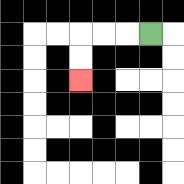{'start': '[6, 1]', 'end': '[3, 3]', 'path_directions': 'L,L,L,D,D', 'path_coordinates': '[[6, 1], [5, 1], [4, 1], [3, 1], [3, 2], [3, 3]]'}